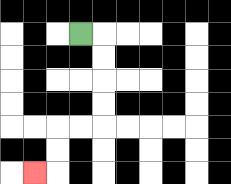{'start': '[3, 1]', 'end': '[1, 7]', 'path_directions': 'R,D,D,D,D,L,L,D,D,L', 'path_coordinates': '[[3, 1], [4, 1], [4, 2], [4, 3], [4, 4], [4, 5], [3, 5], [2, 5], [2, 6], [2, 7], [1, 7]]'}